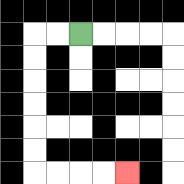{'start': '[3, 1]', 'end': '[5, 7]', 'path_directions': 'L,L,D,D,D,D,D,D,R,R,R,R', 'path_coordinates': '[[3, 1], [2, 1], [1, 1], [1, 2], [1, 3], [1, 4], [1, 5], [1, 6], [1, 7], [2, 7], [3, 7], [4, 7], [5, 7]]'}